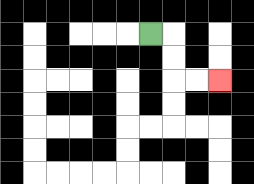{'start': '[6, 1]', 'end': '[9, 3]', 'path_directions': 'R,D,D,R,R', 'path_coordinates': '[[6, 1], [7, 1], [7, 2], [7, 3], [8, 3], [9, 3]]'}